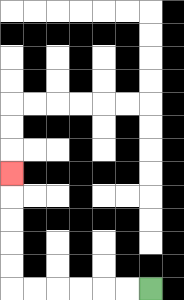{'start': '[6, 12]', 'end': '[0, 7]', 'path_directions': 'L,L,L,L,L,L,U,U,U,U,U', 'path_coordinates': '[[6, 12], [5, 12], [4, 12], [3, 12], [2, 12], [1, 12], [0, 12], [0, 11], [0, 10], [0, 9], [0, 8], [0, 7]]'}